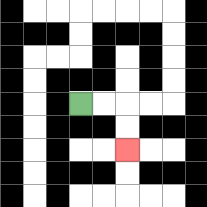{'start': '[3, 4]', 'end': '[5, 6]', 'path_directions': 'R,R,D,D', 'path_coordinates': '[[3, 4], [4, 4], [5, 4], [5, 5], [5, 6]]'}